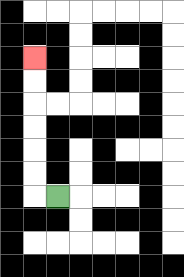{'start': '[2, 8]', 'end': '[1, 2]', 'path_directions': 'L,U,U,U,U,U,U', 'path_coordinates': '[[2, 8], [1, 8], [1, 7], [1, 6], [1, 5], [1, 4], [1, 3], [1, 2]]'}